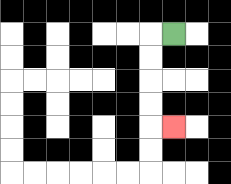{'start': '[7, 1]', 'end': '[7, 5]', 'path_directions': 'L,D,D,D,D,R', 'path_coordinates': '[[7, 1], [6, 1], [6, 2], [6, 3], [6, 4], [6, 5], [7, 5]]'}